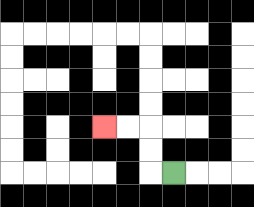{'start': '[7, 7]', 'end': '[4, 5]', 'path_directions': 'L,U,U,L,L', 'path_coordinates': '[[7, 7], [6, 7], [6, 6], [6, 5], [5, 5], [4, 5]]'}